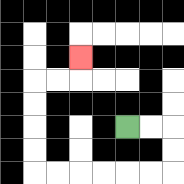{'start': '[5, 5]', 'end': '[3, 2]', 'path_directions': 'R,R,D,D,L,L,L,L,L,L,U,U,U,U,R,R,U', 'path_coordinates': '[[5, 5], [6, 5], [7, 5], [7, 6], [7, 7], [6, 7], [5, 7], [4, 7], [3, 7], [2, 7], [1, 7], [1, 6], [1, 5], [1, 4], [1, 3], [2, 3], [3, 3], [3, 2]]'}